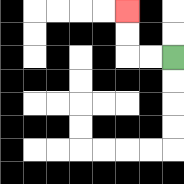{'start': '[7, 2]', 'end': '[5, 0]', 'path_directions': 'L,L,U,U', 'path_coordinates': '[[7, 2], [6, 2], [5, 2], [5, 1], [5, 0]]'}